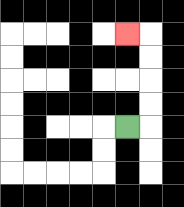{'start': '[5, 5]', 'end': '[5, 1]', 'path_directions': 'R,U,U,U,U,L', 'path_coordinates': '[[5, 5], [6, 5], [6, 4], [6, 3], [6, 2], [6, 1], [5, 1]]'}